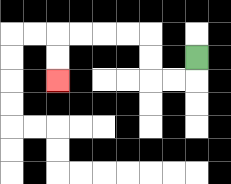{'start': '[8, 2]', 'end': '[2, 3]', 'path_directions': 'D,L,L,U,U,L,L,L,L,D,D', 'path_coordinates': '[[8, 2], [8, 3], [7, 3], [6, 3], [6, 2], [6, 1], [5, 1], [4, 1], [3, 1], [2, 1], [2, 2], [2, 3]]'}